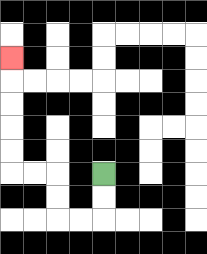{'start': '[4, 7]', 'end': '[0, 2]', 'path_directions': 'D,D,L,L,U,U,L,L,U,U,U,U,U', 'path_coordinates': '[[4, 7], [4, 8], [4, 9], [3, 9], [2, 9], [2, 8], [2, 7], [1, 7], [0, 7], [0, 6], [0, 5], [0, 4], [0, 3], [0, 2]]'}